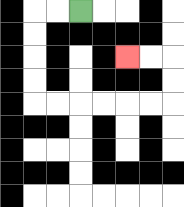{'start': '[3, 0]', 'end': '[5, 2]', 'path_directions': 'L,L,D,D,D,D,R,R,R,R,R,R,U,U,L,L', 'path_coordinates': '[[3, 0], [2, 0], [1, 0], [1, 1], [1, 2], [1, 3], [1, 4], [2, 4], [3, 4], [4, 4], [5, 4], [6, 4], [7, 4], [7, 3], [7, 2], [6, 2], [5, 2]]'}